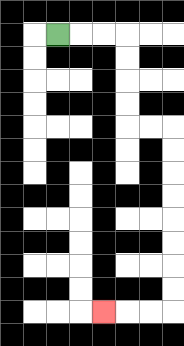{'start': '[2, 1]', 'end': '[4, 13]', 'path_directions': 'R,R,R,D,D,D,D,R,R,D,D,D,D,D,D,D,D,L,L,L', 'path_coordinates': '[[2, 1], [3, 1], [4, 1], [5, 1], [5, 2], [5, 3], [5, 4], [5, 5], [6, 5], [7, 5], [7, 6], [7, 7], [7, 8], [7, 9], [7, 10], [7, 11], [7, 12], [7, 13], [6, 13], [5, 13], [4, 13]]'}